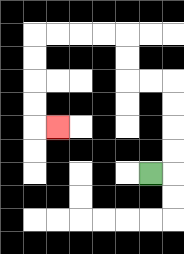{'start': '[6, 7]', 'end': '[2, 5]', 'path_directions': 'R,U,U,U,U,L,L,U,U,L,L,L,L,D,D,D,D,R', 'path_coordinates': '[[6, 7], [7, 7], [7, 6], [7, 5], [7, 4], [7, 3], [6, 3], [5, 3], [5, 2], [5, 1], [4, 1], [3, 1], [2, 1], [1, 1], [1, 2], [1, 3], [1, 4], [1, 5], [2, 5]]'}